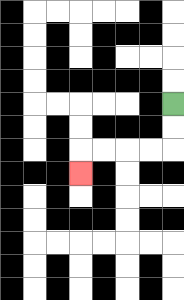{'start': '[7, 4]', 'end': '[3, 7]', 'path_directions': 'D,D,L,L,L,L,D', 'path_coordinates': '[[7, 4], [7, 5], [7, 6], [6, 6], [5, 6], [4, 6], [3, 6], [3, 7]]'}